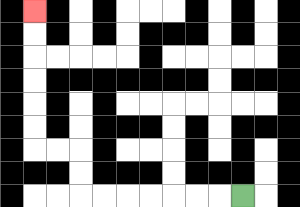{'start': '[10, 8]', 'end': '[1, 0]', 'path_directions': 'L,L,L,L,L,L,L,U,U,L,L,U,U,U,U,U,U', 'path_coordinates': '[[10, 8], [9, 8], [8, 8], [7, 8], [6, 8], [5, 8], [4, 8], [3, 8], [3, 7], [3, 6], [2, 6], [1, 6], [1, 5], [1, 4], [1, 3], [1, 2], [1, 1], [1, 0]]'}